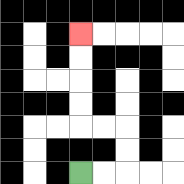{'start': '[3, 7]', 'end': '[3, 1]', 'path_directions': 'R,R,U,U,L,L,U,U,U,U', 'path_coordinates': '[[3, 7], [4, 7], [5, 7], [5, 6], [5, 5], [4, 5], [3, 5], [3, 4], [3, 3], [3, 2], [3, 1]]'}